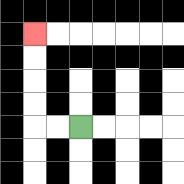{'start': '[3, 5]', 'end': '[1, 1]', 'path_directions': 'L,L,U,U,U,U', 'path_coordinates': '[[3, 5], [2, 5], [1, 5], [1, 4], [1, 3], [1, 2], [1, 1]]'}